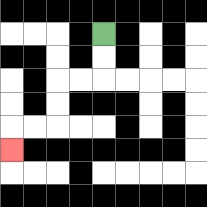{'start': '[4, 1]', 'end': '[0, 6]', 'path_directions': 'D,D,L,L,D,D,L,L,D', 'path_coordinates': '[[4, 1], [4, 2], [4, 3], [3, 3], [2, 3], [2, 4], [2, 5], [1, 5], [0, 5], [0, 6]]'}